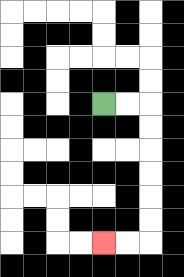{'start': '[4, 4]', 'end': '[4, 10]', 'path_directions': 'R,R,D,D,D,D,D,D,L,L', 'path_coordinates': '[[4, 4], [5, 4], [6, 4], [6, 5], [6, 6], [6, 7], [6, 8], [6, 9], [6, 10], [5, 10], [4, 10]]'}